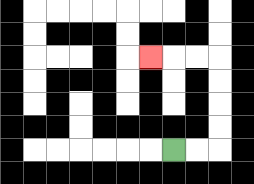{'start': '[7, 6]', 'end': '[6, 2]', 'path_directions': 'R,R,U,U,U,U,L,L,L', 'path_coordinates': '[[7, 6], [8, 6], [9, 6], [9, 5], [9, 4], [9, 3], [9, 2], [8, 2], [7, 2], [6, 2]]'}